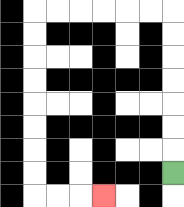{'start': '[7, 7]', 'end': '[4, 8]', 'path_directions': 'U,U,U,U,U,U,U,L,L,L,L,L,L,D,D,D,D,D,D,D,D,R,R,R', 'path_coordinates': '[[7, 7], [7, 6], [7, 5], [7, 4], [7, 3], [7, 2], [7, 1], [7, 0], [6, 0], [5, 0], [4, 0], [3, 0], [2, 0], [1, 0], [1, 1], [1, 2], [1, 3], [1, 4], [1, 5], [1, 6], [1, 7], [1, 8], [2, 8], [3, 8], [4, 8]]'}